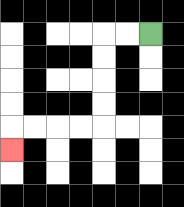{'start': '[6, 1]', 'end': '[0, 6]', 'path_directions': 'L,L,D,D,D,D,L,L,L,L,D', 'path_coordinates': '[[6, 1], [5, 1], [4, 1], [4, 2], [4, 3], [4, 4], [4, 5], [3, 5], [2, 5], [1, 5], [0, 5], [0, 6]]'}